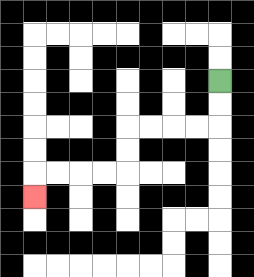{'start': '[9, 3]', 'end': '[1, 8]', 'path_directions': 'D,D,L,L,L,L,D,D,L,L,L,L,D', 'path_coordinates': '[[9, 3], [9, 4], [9, 5], [8, 5], [7, 5], [6, 5], [5, 5], [5, 6], [5, 7], [4, 7], [3, 7], [2, 7], [1, 7], [1, 8]]'}